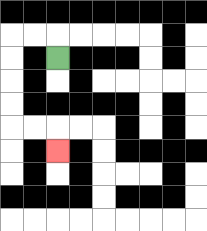{'start': '[2, 2]', 'end': '[2, 6]', 'path_directions': 'U,L,L,D,D,D,D,R,R,D', 'path_coordinates': '[[2, 2], [2, 1], [1, 1], [0, 1], [0, 2], [0, 3], [0, 4], [0, 5], [1, 5], [2, 5], [2, 6]]'}